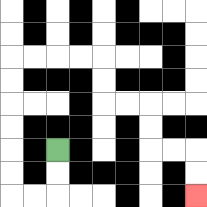{'start': '[2, 6]', 'end': '[8, 8]', 'path_directions': 'D,D,L,L,U,U,U,U,U,U,R,R,R,R,D,D,R,R,D,D,R,R,D,D', 'path_coordinates': '[[2, 6], [2, 7], [2, 8], [1, 8], [0, 8], [0, 7], [0, 6], [0, 5], [0, 4], [0, 3], [0, 2], [1, 2], [2, 2], [3, 2], [4, 2], [4, 3], [4, 4], [5, 4], [6, 4], [6, 5], [6, 6], [7, 6], [8, 6], [8, 7], [8, 8]]'}